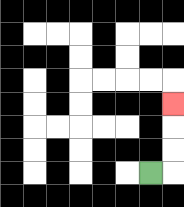{'start': '[6, 7]', 'end': '[7, 4]', 'path_directions': 'R,U,U,U', 'path_coordinates': '[[6, 7], [7, 7], [7, 6], [7, 5], [7, 4]]'}